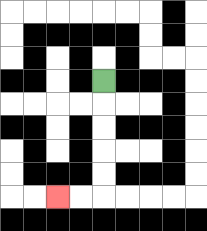{'start': '[4, 3]', 'end': '[2, 8]', 'path_directions': 'D,D,D,D,D,L,L', 'path_coordinates': '[[4, 3], [4, 4], [4, 5], [4, 6], [4, 7], [4, 8], [3, 8], [2, 8]]'}